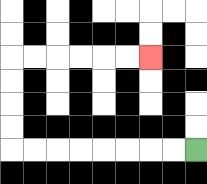{'start': '[8, 6]', 'end': '[6, 2]', 'path_directions': 'L,L,L,L,L,L,L,L,U,U,U,U,R,R,R,R,R,R', 'path_coordinates': '[[8, 6], [7, 6], [6, 6], [5, 6], [4, 6], [3, 6], [2, 6], [1, 6], [0, 6], [0, 5], [0, 4], [0, 3], [0, 2], [1, 2], [2, 2], [3, 2], [4, 2], [5, 2], [6, 2]]'}